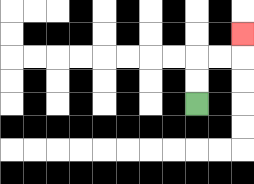{'start': '[8, 4]', 'end': '[10, 1]', 'path_directions': 'U,U,R,R,U', 'path_coordinates': '[[8, 4], [8, 3], [8, 2], [9, 2], [10, 2], [10, 1]]'}